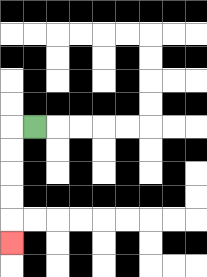{'start': '[1, 5]', 'end': '[0, 10]', 'path_directions': 'L,D,D,D,D,D', 'path_coordinates': '[[1, 5], [0, 5], [0, 6], [0, 7], [0, 8], [0, 9], [0, 10]]'}